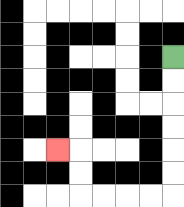{'start': '[7, 2]', 'end': '[2, 6]', 'path_directions': 'D,D,D,D,D,D,L,L,L,L,U,U,L', 'path_coordinates': '[[7, 2], [7, 3], [7, 4], [7, 5], [7, 6], [7, 7], [7, 8], [6, 8], [5, 8], [4, 8], [3, 8], [3, 7], [3, 6], [2, 6]]'}